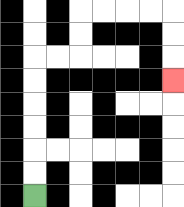{'start': '[1, 8]', 'end': '[7, 3]', 'path_directions': 'U,U,U,U,U,U,R,R,U,U,R,R,R,R,D,D,D', 'path_coordinates': '[[1, 8], [1, 7], [1, 6], [1, 5], [1, 4], [1, 3], [1, 2], [2, 2], [3, 2], [3, 1], [3, 0], [4, 0], [5, 0], [6, 0], [7, 0], [7, 1], [7, 2], [7, 3]]'}